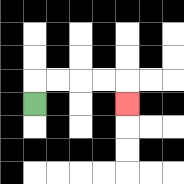{'start': '[1, 4]', 'end': '[5, 4]', 'path_directions': 'U,R,R,R,R,D', 'path_coordinates': '[[1, 4], [1, 3], [2, 3], [3, 3], [4, 3], [5, 3], [5, 4]]'}